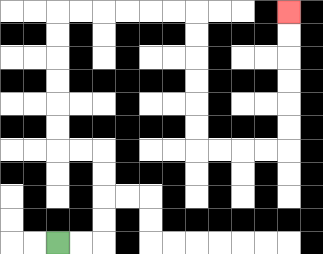{'start': '[2, 10]', 'end': '[12, 0]', 'path_directions': 'R,R,U,U,U,U,L,L,U,U,U,U,U,U,R,R,R,R,R,R,D,D,D,D,D,D,R,R,R,R,U,U,U,U,U,U', 'path_coordinates': '[[2, 10], [3, 10], [4, 10], [4, 9], [4, 8], [4, 7], [4, 6], [3, 6], [2, 6], [2, 5], [2, 4], [2, 3], [2, 2], [2, 1], [2, 0], [3, 0], [4, 0], [5, 0], [6, 0], [7, 0], [8, 0], [8, 1], [8, 2], [8, 3], [8, 4], [8, 5], [8, 6], [9, 6], [10, 6], [11, 6], [12, 6], [12, 5], [12, 4], [12, 3], [12, 2], [12, 1], [12, 0]]'}